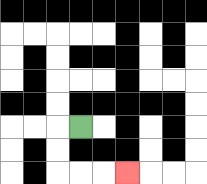{'start': '[3, 5]', 'end': '[5, 7]', 'path_directions': 'L,D,D,R,R,R', 'path_coordinates': '[[3, 5], [2, 5], [2, 6], [2, 7], [3, 7], [4, 7], [5, 7]]'}